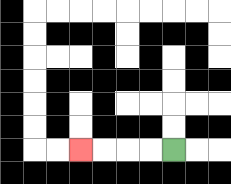{'start': '[7, 6]', 'end': '[3, 6]', 'path_directions': 'L,L,L,L', 'path_coordinates': '[[7, 6], [6, 6], [5, 6], [4, 6], [3, 6]]'}